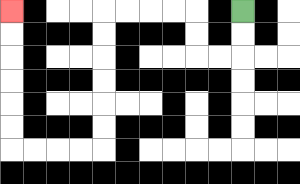{'start': '[10, 0]', 'end': '[0, 0]', 'path_directions': 'D,D,L,L,U,U,L,L,L,L,D,D,D,D,D,D,L,L,L,L,U,U,U,U,U,U', 'path_coordinates': '[[10, 0], [10, 1], [10, 2], [9, 2], [8, 2], [8, 1], [8, 0], [7, 0], [6, 0], [5, 0], [4, 0], [4, 1], [4, 2], [4, 3], [4, 4], [4, 5], [4, 6], [3, 6], [2, 6], [1, 6], [0, 6], [0, 5], [0, 4], [0, 3], [0, 2], [0, 1], [0, 0]]'}